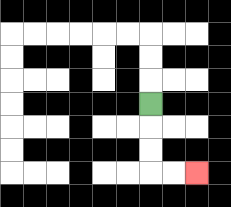{'start': '[6, 4]', 'end': '[8, 7]', 'path_directions': 'D,D,D,R,R', 'path_coordinates': '[[6, 4], [6, 5], [6, 6], [6, 7], [7, 7], [8, 7]]'}